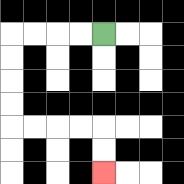{'start': '[4, 1]', 'end': '[4, 7]', 'path_directions': 'L,L,L,L,D,D,D,D,R,R,R,R,D,D', 'path_coordinates': '[[4, 1], [3, 1], [2, 1], [1, 1], [0, 1], [0, 2], [0, 3], [0, 4], [0, 5], [1, 5], [2, 5], [3, 5], [4, 5], [4, 6], [4, 7]]'}